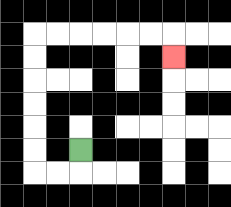{'start': '[3, 6]', 'end': '[7, 2]', 'path_directions': 'D,L,L,U,U,U,U,U,U,R,R,R,R,R,R,D', 'path_coordinates': '[[3, 6], [3, 7], [2, 7], [1, 7], [1, 6], [1, 5], [1, 4], [1, 3], [1, 2], [1, 1], [2, 1], [3, 1], [4, 1], [5, 1], [6, 1], [7, 1], [7, 2]]'}